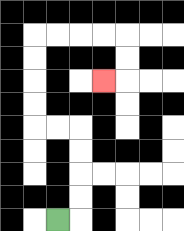{'start': '[2, 9]', 'end': '[4, 3]', 'path_directions': 'R,U,U,U,U,L,L,U,U,U,U,R,R,R,R,D,D,L', 'path_coordinates': '[[2, 9], [3, 9], [3, 8], [3, 7], [3, 6], [3, 5], [2, 5], [1, 5], [1, 4], [1, 3], [1, 2], [1, 1], [2, 1], [3, 1], [4, 1], [5, 1], [5, 2], [5, 3], [4, 3]]'}